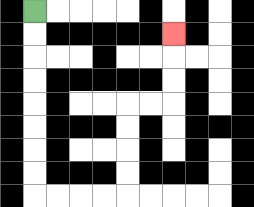{'start': '[1, 0]', 'end': '[7, 1]', 'path_directions': 'D,D,D,D,D,D,D,D,R,R,R,R,U,U,U,U,R,R,U,U,U', 'path_coordinates': '[[1, 0], [1, 1], [1, 2], [1, 3], [1, 4], [1, 5], [1, 6], [1, 7], [1, 8], [2, 8], [3, 8], [4, 8], [5, 8], [5, 7], [5, 6], [5, 5], [5, 4], [6, 4], [7, 4], [7, 3], [7, 2], [7, 1]]'}